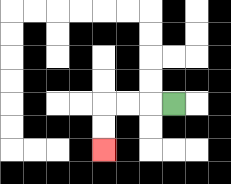{'start': '[7, 4]', 'end': '[4, 6]', 'path_directions': 'L,L,L,D,D', 'path_coordinates': '[[7, 4], [6, 4], [5, 4], [4, 4], [4, 5], [4, 6]]'}